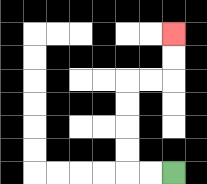{'start': '[7, 7]', 'end': '[7, 1]', 'path_directions': 'L,L,U,U,U,U,R,R,U,U', 'path_coordinates': '[[7, 7], [6, 7], [5, 7], [5, 6], [5, 5], [5, 4], [5, 3], [6, 3], [7, 3], [7, 2], [7, 1]]'}